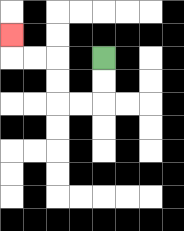{'start': '[4, 2]', 'end': '[0, 1]', 'path_directions': 'D,D,L,L,U,U,L,L,U', 'path_coordinates': '[[4, 2], [4, 3], [4, 4], [3, 4], [2, 4], [2, 3], [2, 2], [1, 2], [0, 2], [0, 1]]'}